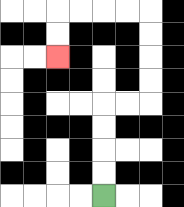{'start': '[4, 8]', 'end': '[2, 2]', 'path_directions': 'U,U,U,U,R,R,U,U,U,U,L,L,L,L,D,D', 'path_coordinates': '[[4, 8], [4, 7], [4, 6], [4, 5], [4, 4], [5, 4], [6, 4], [6, 3], [6, 2], [6, 1], [6, 0], [5, 0], [4, 0], [3, 0], [2, 0], [2, 1], [2, 2]]'}